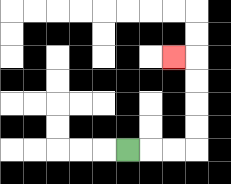{'start': '[5, 6]', 'end': '[7, 2]', 'path_directions': 'R,R,R,U,U,U,U,L', 'path_coordinates': '[[5, 6], [6, 6], [7, 6], [8, 6], [8, 5], [8, 4], [8, 3], [8, 2], [7, 2]]'}